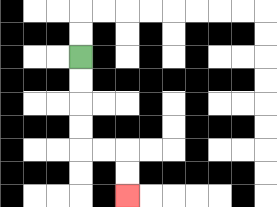{'start': '[3, 2]', 'end': '[5, 8]', 'path_directions': 'D,D,D,D,R,R,D,D', 'path_coordinates': '[[3, 2], [3, 3], [3, 4], [3, 5], [3, 6], [4, 6], [5, 6], [5, 7], [5, 8]]'}